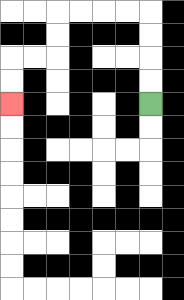{'start': '[6, 4]', 'end': '[0, 4]', 'path_directions': 'U,U,U,U,L,L,L,L,D,D,L,L,D,D', 'path_coordinates': '[[6, 4], [6, 3], [6, 2], [6, 1], [6, 0], [5, 0], [4, 0], [3, 0], [2, 0], [2, 1], [2, 2], [1, 2], [0, 2], [0, 3], [0, 4]]'}